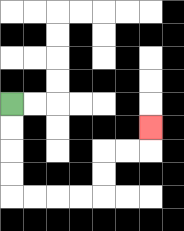{'start': '[0, 4]', 'end': '[6, 5]', 'path_directions': 'D,D,D,D,R,R,R,R,U,U,R,R,U', 'path_coordinates': '[[0, 4], [0, 5], [0, 6], [0, 7], [0, 8], [1, 8], [2, 8], [3, 8], [4, 8], [4, 7], [4, 6], [5, 6], [6, 6], [6, 5]]'}